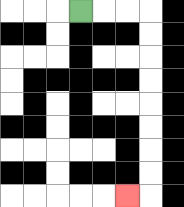{'start': '[3, 0]', 'end': '[5, 8]', 'path_directions': 'R,R,R,D,D,D,D,D,D,D,D,L', 'path_coordinates': '[[3, 0], [4, 0], [5, 0], [6, 0], [6, 1], [6, 2], [6, 3], [6, 4], [6, 5], [6, 6], [6, 7], [6, 8], [5, 8]]'}